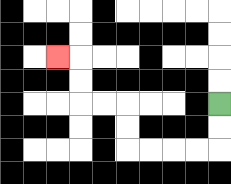{'start': '[9, 4]', 'end': '[2, 2]', 'path_directions': 'D,D,L,L,L,L,U,U,L,L,U,U,L', 'path_coordinates': '[[9, 4], [9, 5], [9, 6], [8, 6], [7, 6], [6, 6], [5, 6], [5, 5], [5, 4], [4, 4], [3, 4], [3, 3], [3, 2], [2, 2]]'}